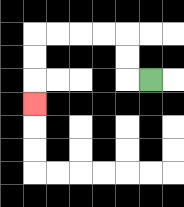{'start': '[6, 3]', 'end': '[1, 4]', 'path_directions': 'L,U,U,L,L,L,L,D,D,D', 'path_coordinates': '[[6, 3], [5, 3], [5, 2], [5, 1], [4, 1], [3, 1], [2, 1], [1, 1], [1, 2], [1, 3], [1, 4]]'}